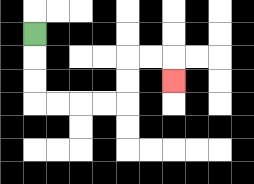{'start': '[1, 1]', 'end': '[7, 3]', 'path_directions': 'D,D,D,R,R,R,R,U,U,R,R,D', 'path_coordinates': '[[1, 1], [1, 2], [1, 3], [1, 4], [2, 4], [3, 4], [4, 4], [5, 4], [5, 3], [5, 2], [6, 2], [7, 2], [7, 3]]'}